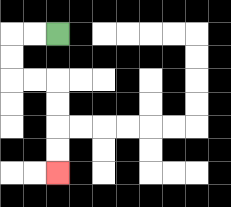{'start': '[2, 1]', 'end': '[2, 7]', 'path_directions': 'L,L,D,D,R,R,D,D,D,D', 'path_coordinates': '[[2, 1], [1, 1], [0, 1], [0, 2], [0, 3], [1, 3], [2, 3], [2, 4], [2, 5], [2, 6], [2, 7]]'}